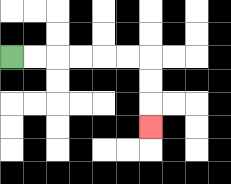{'start': '[0, 2]', 'end': '[6, 5]', 'path_directions': 'R,R,R,R,R,R,D,D,D', 'path_coordinates': '[[0, 2], [1, 2], [2, 2], [3, 2], [4, 2], [5, 2], [6, 2], [6, 3], [6, 4], [6, 5]]'}